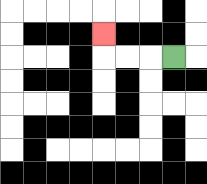{'start': '[7, 2]', 'end': '[4, 1]', 'path_directions': 'L,L,L,U', 'path_coordinates': '[[7, 2], [6, 2], [5, 2], [4, 2], [4, 1]]'}